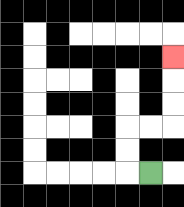{'start': '[6, 7]', 'end': '[7, 2]', 'path_directions': 'L,U,U,R,R,U,U,U', 'path_coordinates': '[[6, 7], [5, 7], [5, 6], [5, 5], [6, 5], [7, 5], [7, 4], [7, 3], [7, 2]]'}